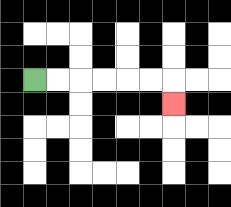{'start': '[1, 3]', 'end': '[7, 4]', 'path_directions': 'R,R,R,R,R,R,D', 'path_coordinates': '[[1, 3], [2, 3], [3, 3], [4, 3], [5, 3], [6, 3], [7, 3], [7, 4]]'}